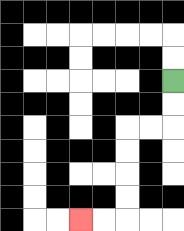{'start': '[7, 3]', 'end': '[3, 9]', 'path_directions': 'D,D,L,L,D,D,D,D,L,L', 'path_coordinates': '[[7, 3], [7, 4], [7, 5], [6, 5], [5, 5], [5, 6], [5, 7], [5, 8], [5, 9], [4, 9], [3, 9]]'}